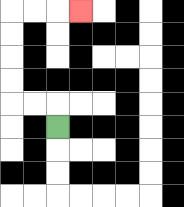{'start': '[2, 5]', 'end': '[3, 0]', 'path_directions': 'U,L,L,U,U,U,U,R,R,R', 'path_coordinates': '[[2, 5], [2, 4], [1, 4], [0, 4], [0, 3], [0, 2], [0, 1], [0, 0], [1, 0], [2, 0], [3, 0]]'}